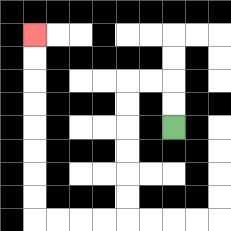{'start': '[7, 5]', 'end': '[1, 1]', 'path_directions': 'U,U,L,L,D,D,D,D,D,D,L,L,L,L,U,U,U,U,U,U,U,U', 'path_coordinates': '[[7, 5], [7, 4], [7, 3], [6, 3], [5, 3], [5, 4], [5, 5], [5, 6], [5, 7], [5, 8], [5, 9], [4, 9], [3, 9], [2, 9], [1, 9], [1, 8], [1, 7], [1, 6], [1, 5], [1, 4], [1, 3], [1, 2], [1, 1]]'}